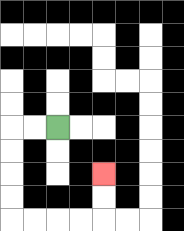{'start': '[2, 5]', 'end': '[4, 7]', 'path_directions': 'L,L,D,D,D,D,R,R,R,R,U,U', 'path_coordinates': '[[2, 5], [1, 5], [0, 5], [0, 6], [0, 7], [0, 8], [0, 9], [1, 9], [2, 9], [3, 9], [4, 9], [4, 8], [4, 7]]'}